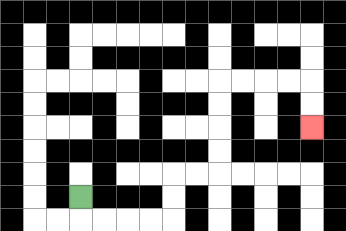{'start': '[3, 8]', 'end': '[13, 5]', 'path_directions': 'D,R,R,R,R,U,U,R,R,U,U,U,U,R,R,R,R,D,D', 'path_coordinates': '[[3, 8], [3, 9], [4, 9], [5, 9], [6, 9], [7, 9], [7, 8], [7, 7], [8, 7], [9, 7], [9, 6], [9, 5], [9, 4], [9, 3], [10, 3], [11, 3], [12, 3], [13, 3], [13, 4], [13, 5]]'}